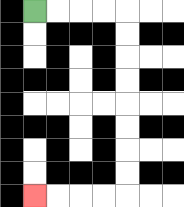{'start': '[1, 0]', 'end': '[1, 8]', 'path_directions': 'R,R,R,R,D,D,D,D,D,D,D,D,L,L,L,L', 'path_coordinates': '[[1, 0], [2, 0], [3, 0], [4, 0], [5, 0], [5, 1], [5, 2], [5, 3], [5, 4], [5, 5], [5, 6], [5, 7], [5, 8], [4, 8], [3, 8], [2, 8], [1, 8]]'}